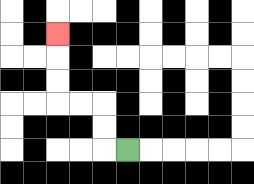{'start': '[5, 6]', 'end': '[2, 1]', 'path_directions': 'L,U,U,L,L,U,U,U', 'path_coordinates': '[[5, 6], [4, 6], [4, 5], [4, 4], [3, 4], [2, 4], [2, 3], [2, 2], [2, 1]]'}